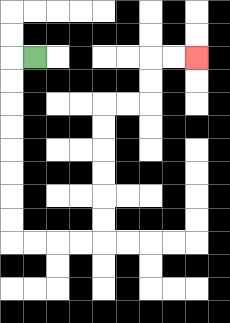{'start': '[1, 2]', 'end': '[8, 2]', 'path_directions': 'L,D,D,D,D,D,D,D,D,R,R,R,R,U,U,U,U,U,U,R,R,U,U,R,R', 'path_coordinates': '[[1, 2], [0, 2], [0, 3], [0, 4], [0, 5], [0, 6], [0, 7], [0, 8], [0, 9], [0, 10], [1, 10], [2, 10], [3, 10], [4, 10], [4, 9], [4, 8], [4, 7], [4, 6], [4, 5], [4, 4], [5, 4], [6, 4], [6, 3], [6, 2], [7, 2], [8, 2]]'}